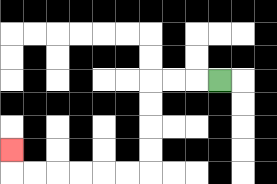{'start': '[9, 3]', 'end': '[0, 6]', 'path_directions': 'L,L,L,D,D,D,D,L,L,L,L,L,L,U', 'path_coordinates': '[[9, 3], [8, 3], [7, 3], [6, 3], [6, 4], [6, 5], [6, 6], [6, 7], [5, 7], [4, 7], [3, 7], [2, 7], [1, 7], [0, 7], [0, 6]]'}